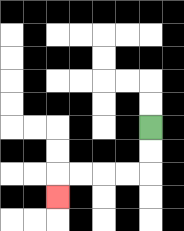{'start': '[6, 5]', 'end': '[2, 8]', 'path_directions': 'D,D,L,L,L,L,D', 'path_coordinates': '[[6, 5], [6, 6], [6, 7], [5, 7], [4, 7], [3, 7], [2, 7], [2, 8]]'}